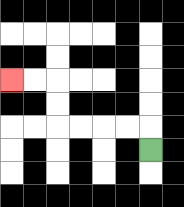{'start': '[6, 6]', 'end': '[0, 3]', 'path_directions': 'U,L,L,L,L,U,U,L,L', 'path_coordinates': '[[6, 6], [6, 5], [5, 5], [4, 5], [3, 5], [2, 5], [2, 4], [2, 3], [1, 3], [0, 3]]'}